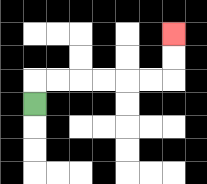{'start': '[1, 4]', 'end': '[7, 1]', 'path_directions': 'U,R,R,R,R,R,R,U,U', 'path_coordinates': '[[1, 4], [1, 3], [2, 3], [3, 3], [4, 3], [5, 3], [6, 3], [7, 3], [7, 2], [7, 1]]'}